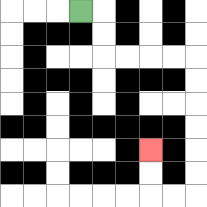{'start': '[3, 0]', 'end': '[6, 6]', 'path_directions': 'R,D,D,R,R,R,R,D,D,D,D,D,D,L,L,U,U', 'path_coordinates': '[[3, 0], [4, 0], [4, 1], [4, 2], [5, 2], [6, 2], [7, 2], [8, 2], [8, 3], [8, 4], [8, 5], [8, 6], [8, 7], [8, 8], [7, 8], [6, 8], [6, 7], [6, 6]]'}